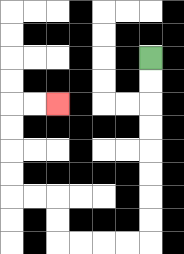{'start': '[6, 2]', 'end': '[2, 4]', 'path_directions': 'D,D,D,D,D,D,D,D,L,L,L,L,U,U,L,L,U,U,U,U,R,R', 'path_coordinates': '[[6, 2], [6, 3], [6, 4], [6, 5], [6, 6], [6, 7], [6, 8], [6, 9], [6, 10], [5, 10], [4, 10], [3, 10], [2, 10], [2, 9], [2, 8], [1, 8], [0, 8], [0, 7], [0, 6], [0, 5], [0, 4], [1, 4], [2, 4]]'}